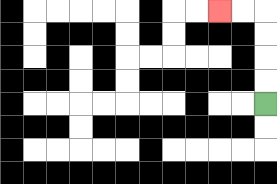{'start': '[11, 4]', 'end': '[9, 0]', 'path_directions': 'U,U,U,U,L,L', 'path_coordinates': '[[11, 4], [11, 3], [11, 2], [11, 1], [11, 0], [10, 0], [9, 0]]'}